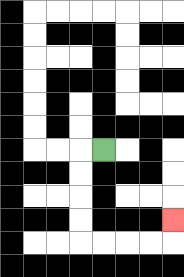{'start': '[4, 6]', 'end': '[7, 9]', 'path_directions': 'L,D,D,D,D,R,R,R,R,U', 'path_coordinates': '[[4, 6], [3, 6], [3, 7], [3, 8], [3, 9], [3, 10], [4, 10], [5, 10], [6, 10], [7, 10], [7, 9]]'}